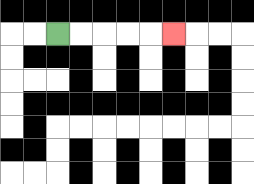{'start': '[2, 1]', 'end': '[7, 1]', 'path_directions': 'R,R,R,R,R', 'path_coordinates': '[[2, 1], [3, 1], [4, 1], [5, 1], [6, 1], [7, 1]]'}